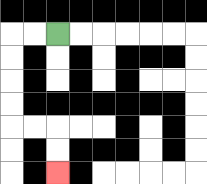{'start': '[2, 1]', 'end': '[2, 7]', 'path_directions': 'L,L,D,D,D,D,R,R,D,D', 'path_coordinates': '[[2, 1], [1, 1], [0, 1], [0, 2], [0, 3], [0, 4], [0, 5], [1, 5], [2, 5], [2, 6], [2, 7]]'}